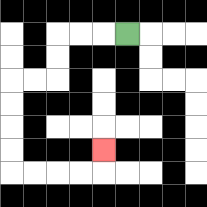{'start': '[5, 1]', 'end': '[4, 6]', 'path_directions': 'L,L,L,D,D,L,L,D,D,D,D,R,R,R,R,U', 'path_coordinates': '[[5, 1], [4, 1], [3, 1], [2, 1], [2, 2], [2, 3], [1, 3], [0, 3], [0, 4], [0, 5], [0, 6], [0, 7], [1, 7], [2, 7], [3, 7], [4, 7], [4, 6]]'}